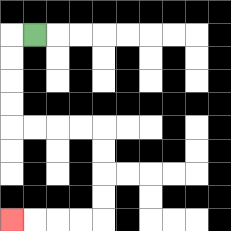{'start': '[1, 1]', 'end': '[0, 9]', 'path_directions': 'L,D,D,D,D,R,R,R,R,D,D,D,D,L,L,L,L', 'path_coordinates': '[[1, 1], [0, 1], [0, 2], [0, 3], [0, 4], [0, 5], [1, 5], [2, 5], [3, 5], [4, 5], [4, 6], [4, 7], [4, 8], [4, 9], [3, 9], [2, 9], [1, 9], [0, 9]]'}